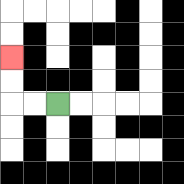{'start': '[2, 4]', 'end': '[0, 2]', 'path_directions': 'L,L,U,U', 'path_coordinates': '[[2, 4], [1, 4], [0, 4], [0, 3], [0, 2]]'}